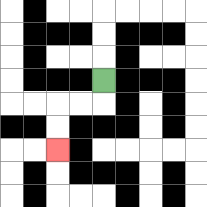{'start': '[4, 3]', 'end': '[2, 6]', 'path_directions': 'D,L,L,D,D', 'path_coordinates': '[[4, 3], [4, 4], [3, 4], [2, 4], [2, 5], [2, 6]]'}